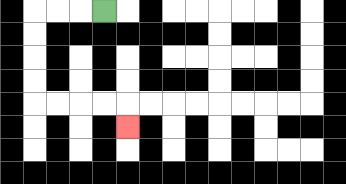{'start': '[4, 0]', 'end': '[5, 5]', 'path_directions': 'L,L,L,D,D,D,D,R,R,R,R,D', 'path_coordinates': '[[4, 0], [3, 0], [2, 0], [1, 0], [1, 1], [1, 2], [1, 3], [1, 4], [2, 4], [3, 4], [4, 4], [5, 4], [5, 5]]'}